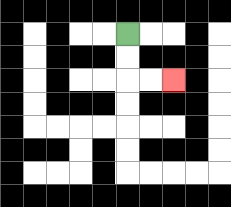{'start': '[5, 1]', 'end': '[7, 3]', 'path_directions': 'D,D,R,R', 'path_coordinates': '[[5, 1], [5, 2], [5, 3], [6, 3], [7, 3]]'}